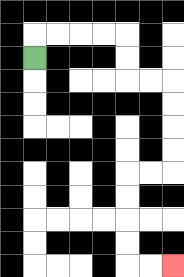{'start': '[1, 2]', 'end': '[7, 11]', 'path_directions': 'U,R,R,R,R,D,D,R,R,D,D,D,D,L,L,D,D,D,D,R,R', 'path_coordinates': '[[1, 2], [1, 1], [2, 1], [3, 1], [4, 1], [5, 1], [5, 2], [5, 3], [6, 3], [7, 3], [7, 4], [7, 5], [7, 6], [7, 7], [6, 7], [5, 7], [5, 8], [5, 9], [5, 10], [5, 11], [6, 11], [7, 11]]'}